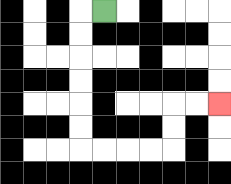{'start': '[4, 0]', 'end': '[9, 4]', 'path_directions': 'L,D,D,D,D,D,D,R,R,R,R,U,U,R,R', 'path_coordinates': '[[4, 0], [3, 0], [3, 1], [3, 2], [3, 3], [3, 4], [3, 5], [3, 6], [4, 6], [5, 6], [6, 6], [7, 6], [7, 5], [7, 4], [8, 4], [9, 4]]'}